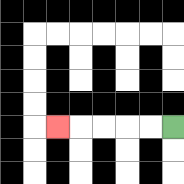{'start': '[7, 5]', 'end': '[2, 5]', 'path_directions': 'L,L,L,L,L', 'path_coordinates': '[[7, 5], [6, 5], [5, 5], [4, 5], [3, 5], [2, 5]]'}